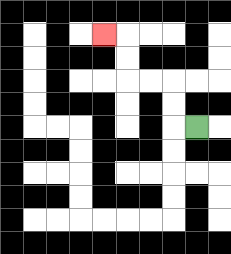{'start': '[8, 5]', 'end': '[4, 1]', 'path_directions': 'L,U,U,L,L,U,U,L', 'path_coordinates': '[[8, 5], [7, 5], [7, 4], [7, 3], [6, 3], [5, 3], [5, 2], [5, 1], [4, 1]]'}